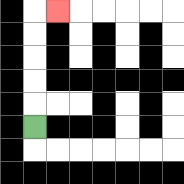{'start': '[1, 5]', 'end': '[2, 0]', 'path_directions': 'U,U,U,U,U,R', 'path_coordinates': '[[1, 5], [1, 4], [1, 3], [1, 2], [1, 1], [1, 0], [2, 0]]'}